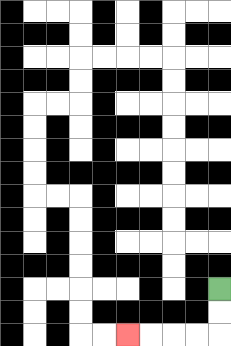{'start': '[9, 12]', 'end': '[5, 14]', 'path_directions': 'D,D,L,L,L,L', 'path_coordinates': '[[9, 12], [9, 13], [9, 14], [8, 14], [7, 14], [6, 14], [5, 14]]'}